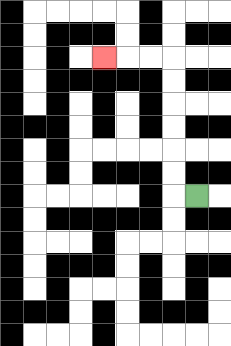{'start': '[8, 8]', 'end': '[4, 2]', 'path_directions': 'L,U,U,U,U,U,U,L,L,L', 'path_coordinates': '[[8, 8], [7, 8], [7, 7], [7, 6], [7, 5], [7, 4], [7, 3], [7, 2], [6, 2], [5, 2], [4, 2]]'}